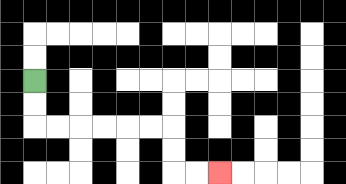{'start': '[1, 3]', 'end': '[9, 7]', 'path_directions': 'D,D,R,R,R,R,R,R,D,D,R,R', 'path_coordinates': '[[1, 3], [1, 4], [1, 5], [2, 5], [3, 5], [4, 5], [5, 5], [6, 5], [7, 5], [7, 6], [7, 7], [8, 7], [9, 7]]'}